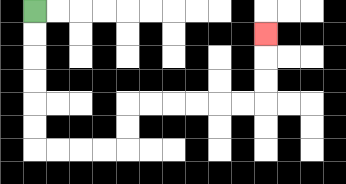{'start': '[1, 0]', 'end': '[11, 1]', 'path_directions': 'D,D,D,D,D,D,R,R,R,R,U,U,R,R,R,R,R,R,U,U,U', 'path_coordinates': '[[1, 0], [1, 1], [1, 2], [1, 3], [1, 4], [1, 5], [1, 6], [2, 6], [3, 6], [4, 6], [5, 6], [5, 5], [5, 4], [6, 4], [7, 4], [8, 4], [9, 4], [10, 4], [11, 4], [11, 3], [11, 2], [11, 1]]'}